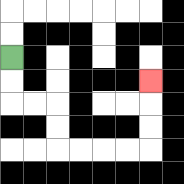{'start': '[0, 2]', 'end': '[6, 3]', 'path_directions': 'D,D,R,R,D,D,R,R,R,R,U,U,U', 'path_coordinates': '[[0, 2], [0, 3], [0, 4], [1, 4], [2, 4], [2, 5], [2, 6], [3, 6], [4, 6], [5, 6], [6, 6], [6, 5], [6, 4], [6, 3]]'}